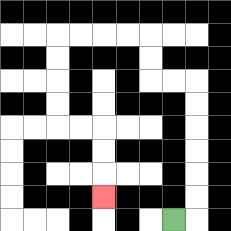{'start': '[7, 9]', 'end': '[4, 8]', 'path_directions': 'R,U,U,U,U,U,U,L,L,U,U,L,L,L,L,D,D,D,D,R,R,D,D,D', 'path_coordinates': '[[7, 9], [8, 9], [8, 8], [8, 7], [8, 6], [8, 5], [8, 4], [8, 3], [7, 3], [6, 3], [6, 2], [6, 1], [5, 1], [4, 1], [3, 1], [2, 1], [2, 2], [2, 3], [2, 4], [2, 5], [3, 5], [4, 5], [4, 6], [4, 7], [4, 8]]'}